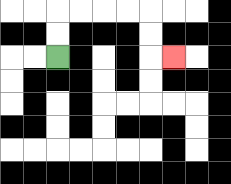{'start': '[2, 2]', 'end': '[7, 2]', 'path_directions': 'U,U,R,R,R,R,D,D,R', 'path_coordinates': '[[2, 2], [2, 1], [2, 0], [3, 0], [4, 0], [5, 0], [6, 0], [6, 1], [6, 2], [7, 2]]'}